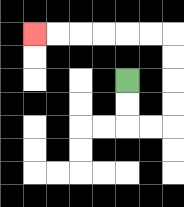{'start': '[5, 3]', 'end': '[1, 1]', 'path_directions': 'D,D,R,R,U,U,U,U,L,L,L,L,L,L', 'path_coordinates': '[[5, 3], [5, 4], [5, 5], [6, 5], [7, 5], [7, 4], [7, 3], [7, 2], [7, 1], [6, 1], [5, 1], [4, 1], [3, 1], [2, 1], [1, 1]]'}